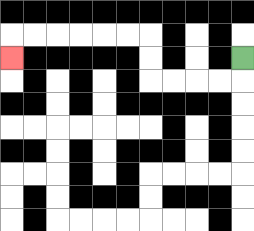{'start': '[10, 2]', 'end': '[0, 2]', 'path_directions': 'D,L,L,L,L,U,U,L,L,L,L,L,L,D', 'path_coordinates': '[[10, 2], [10, 3], [9, 3], [8, 3], [7, 3], [6, 3], [6, 2], [6, 1], [5, 1], [4, 1], [3, 1], [2, 1], [1, 1], [0, 1], [0, 2]]'}